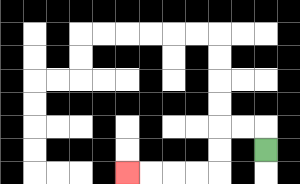{'start': '[11, 6]', 'end': '[5, 7]', 'path_directions': 'U,L,L,D,D,L,L,L,L', 'path_coordinates': '[[11, 6], [11, 5], [10, 5], [9, 5], [9, 6], [9, 7], [8, 7], [7, 7], [6, 7], [5, 7]]'}